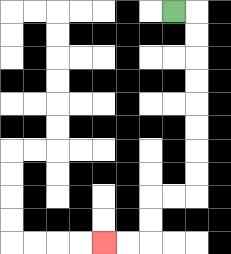{'start': '[7, 0]', 'end': '[4, 10]', 'path_directions': 'R,D,D,D,D,D,D,D,D,L,L,D,D,L,L', 'path_coordinates': '[[7, 0], [8, 0], [8, 1], [8, 2], [8, 3], [8, 4], [8, 5], [8, 6], [8, 7], [8, 8], [7, 8], [6, 8], [6, 9], [6, 10], [5, 10], [4, 10]]'}